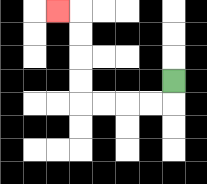{'start': '[7, 3]', 'end': '[2, 0]', 'path_directions': 'D,L,L,L,L,U,U,U,U,L', 'path_coordinates': '[[7, 3], [7, 4], [6, 4], [5, 4], [4, 4], [3, 4], [3, 3], [3, 2], [3, 1], [3, 0], [2, 0]]'}